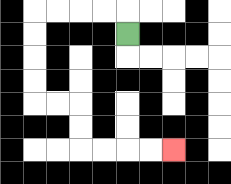{'start': '[5, 1]', 'end': '[7, 6]', 'path_directions': 'U,L,L,L,L,D,D,D,D,R,R,D,D,R,R,R,R', 'path_coordinates': '[[5, 1], [5, 0], [4, 0], [3, 0], [2, 0], [1, 0], [1, 1], [1, 2], [1, 3], [1, 4], [2, 4], [3, 4], [3, 5], [3, 6], [4, 6], [5, 6], [6, 6], [7, 6]]'}